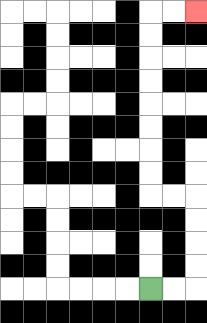{'start': '[6, 12]', 'end': '[8, 0]', 'path_directions': 'R,R,U,U,U,U,L,L,U,U,U,U,U,U,U,U,R,R', 'path_coordinates': '[[6, 12], [7, 12], [8, 12], [8, 11], [8, 10], [8, 9], [8, 8], [7, 8], [6, 8], [6, 7], [6, 6], [6, 5], [6, 4], [6, 3], [6, 2], [6, 1], [6, 0], [7, 0], [8, 0]]'}